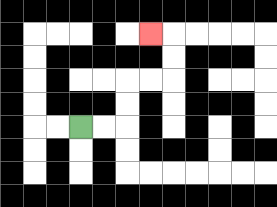{'start': '[3, 5]', 'end': '[6, 1]', 'path_directions': 'R,R,U,U,R,R,U,U,L', 'path_coordinates': '[[3, 5], [4, 5], [5, 5], [5, 4], [5, 3], [6, 3], [7, 3], [7, 2], [7, 1], [6, 1]]'}